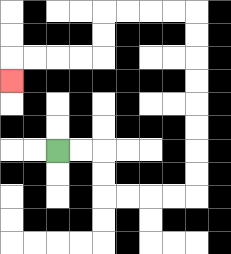{'start': '[2, 6]', 'end': '[0, 3]', 'path_directions': 'R,R,D,D,R,R,R,R,U,U,U,U,U,U,U,U,L,L,L,L,D,D,L,L,L,L,D', 'path_coordinates': '[[2, 6], [3, 6], [4, 6], [4, 7], [4, 8], [5, 8], [6, 8], [7, 8], [8, 8], [8, 7], [8, 6], [8, 5], [8, 4], [8, 3], [8, 2], [8, 1], [8, 0], [7, 0], [6, 0], [5, 0], [4, 0], [4, 1], [4, 2], [3, 2], [2, 2], [1, 2], [0, 2], [0, 3]]'}